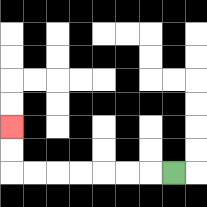{'start': '[7, 7]', 'end': '[0, 5]', 'path_directions': 'L,L,L,L,L,L,L,U,U', 'path_coordinates': '[[7, 7], [6, 7], [5, 7], [4, 7], [3, 7], [2, 7], [1, 7], [0, 7], [0, 6], [0, 5]]'}